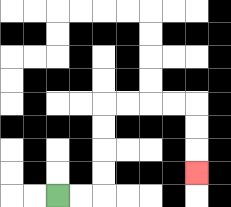{'start': '[2, 8]', 'end': '[8, 7]', 'path_directions': 'R,R,U,U,U,U,R,R,R,R,D,D,D', 'path_coordinates': '[[2, 8], [3, 8], [4, 8], [4, 7], [4, 6], [4, 5], [4, 4], [5, 4], [6, 4], [7, 4], [8, 4], [8, 5], [8, 6], [8, 7]]'}